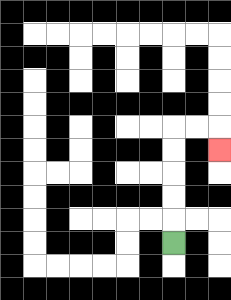{'start': '[7, 10]', 'end': '[9, 6]', 'path_directions': 'U,U,U,U,U,R,R,D', 'path_coordinates': '[[7, 10], [7, 9], [7, 8], [7, 7], [7, 6], [7, 5], [8, 5], [9, 5], [9, 6]]'}